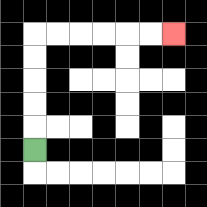{'start': '[1, 6]', 'end': '[7, 1]', 'path_directions': 'U,U,U,U,U,R,R,R,R,R,R', 'path_coordinates': '[[1, 6], [1, 5], [1, 4], [1, 3], [1, 2], [1, 1], [2, 1], [3, 1], [4, 1], [5, 1], [6, 1], [7, 1]]'}